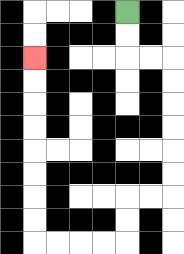{'start': '[5, 0]', 'end': '[1, 2]', 'path_directions': 'D,D,R,R,D,D,D,D,D,D,L,L,D,D,L,L,L,L,U,U,U,U,U,U,U,U', 'path_coordinates': '[[5, 0], [5, 1], [5, 2], [6, 2], [7, 2], [7, 3], [7, 4], [7, 5], [7, 6], [7, 7], [7, 8], [6, 8], [5, 8], [5, 9], [5, 10], [4, 10], [3, 10], [2, 10], [1, 10], [1, 9], [1, 8], [1, 7], [1, 6], [1, 5], [1, 4], [1, 3], [1, 2]]'}